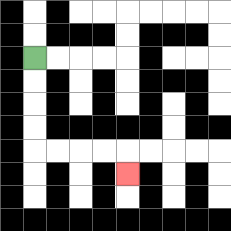{'start': '[1, 2]', 'end': '[5, 7]', 'path_directions': 'D,D,D,D,R,R,R,R,D', 'path_coordinates': '[[1, 2], [1, 3], [1, 4], [1, 5], [1, 6], [2, 6], [3, 6], [4, 6], [5, 6], [5, 7]]'}